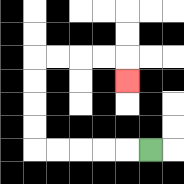{'start': '[6, 6]', 'end': '[5, 3]', 'path_directions': 'L,L,L,L,L,U,U,U,U,R,R,R,R,D', 'path_coordinates': '[[6, 6], [5, 6], [4, 6], [3, 6], [2, 6], [1, 6], [1, 5], [1, 4], [1, 3], [1, 2], [2, 2], [3, 2], [4, 2], [5, 2], [5, 3]]'}